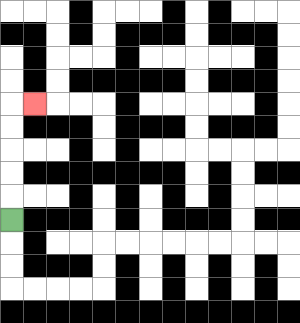{'start': '[0, 9]', 'end': '[1, 4]', 'path_directions': 'U,U,U,U,U,R', 'path_coordinates': '[[0, 9], [0, 8], [0, 7], [0, 6], [0, 5], [0, 4], [1, 4]]'}